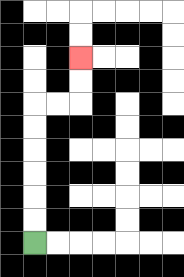{'start': '[1, 10]', 'end': '[3, 2]', 'path_directions': 'U,U,U,U,U,U,R,R,U,U', 'path_coordinates': '[[1, 10], [1, 9], [1, 8], [1, 7], [1, 6], [1, 5], [1, 4], [2, 4], [3, 4], [3, 3], [3, 2]]'}